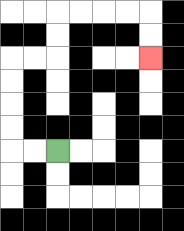{'start': '[2, 6]', 'end': '[6, 2]', 'path_directions': 'L,L,U,U,U,U,R,R,U,U,R,R,R,R,D,D', 'path_coordinates': '[[2, 6], [1, 6], [0, 6], [0, 5], [0, 4], [0, 3], [0, 2], [1, 2], [2, 2], [2, 1], [2, 0], [3, 0], [4, 0], [5, 0], [6, 0], [6, 1], [6, 2]]'}